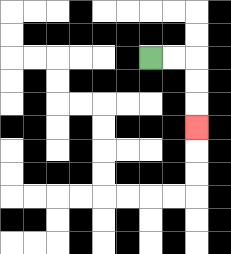{'start': '[6, 2]', 'end': '[8, 5]', 'path_directions': 'R,R,D,D,D', 'path_coordinates': '[[6, 2], [7, 2], [8, 2], [8, 3], [8, 4], [8, 5]]'}